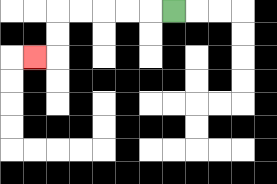{'start': '[7, 0]', 'end': '[1, 2]', 'path_directions': 'L,L,L,L,L,D,D,L', 'path_coordinates': '[[7, 0], [6, 0], [5, 0], [4, 0], [3, 0], [2, 0], [2, 1], [2, 2], [1, 2]]'}